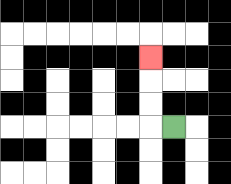{'start': '[7, 5]', 'end': '[6, 2]', 'path_directions': 'L,U,U,U', 'path_coordinates': '[[7, 5], [6, 5], [6, 4], [6, 3], [6, 2]]'}